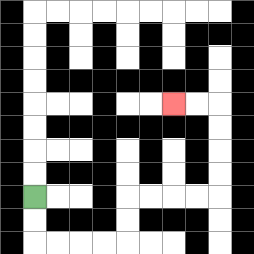{'start': '[1, 8]', 'end': '[7, 4]', 'path_directions': 'D,D,R,R,R,R,U,U,R,R,R,R,U,U,U,U,L,L', 'path_coordinates': '[[1, 8], [1, 9], [1, 10], [2, 10], [3, 10], [4, 10], [5, 10], [5, 9], [5, 8], [6, 8], [7, 8], [8, 8], [9, 8], [9, 7], [9, 6], [9, 5], [9, 4], [8, 4], [7, 4]]'}